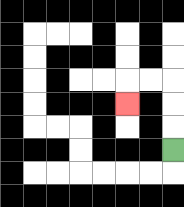{'start': '[7, 6]', 'end': '[5, 4]', 'path_directions': 'U,U,U,L,L,D', 'path_coordinates': '[[7, 6], [7, 5], [7, 4], [7, 3], [6, 3], [5, 3], [5, 4]]'}